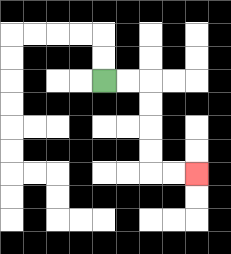{'start': '[4, 3]', 'end': '[8, 7]', 'path_directions': 'R,R,D,D,D,D,R,R', 'path_coordinates': '[[4, 3], [5, 3], [6, 3], [6, 4], [6, 5], [6, 6], [6, 7], [7, 7], [8, 7]]'}